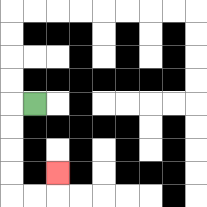{'start': '[1, 4]', 'end': '[2, 7]', 'path_directions': 'L,D,D,D,D,R,R,U', 'path_coordinates': '[[1, 4], [0, 4], [0, 5], [0, 6], [0, 7], [0, 8], [1, 8], [2, 8], [2, 7]]'}